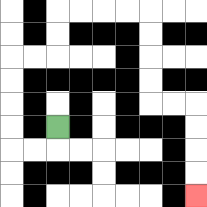{'start': '[2, 5]', 'end': '[8, 8]', 'path_directions': 'D,L,L,U,U,U,U,R,R,U,U,R,R,R,R,D,D,D,D,R,R,D,D,D,D', 'path_coordinates': '[[2, 5], [2, 6], [1, 6], [0, 6], [0, 5], [0, 4], [0, 3], [0, 2], [1, 2], [2, 2], [2, 1], [2, 0], [3, 0], [4, 0], [5, 0], [6, 0], [6, 1], [6, 2], [6, 3], [6, 4], [7, 4], [8, 4], [8, 5], [8, 6], [8, 7], [8, 8]]'}